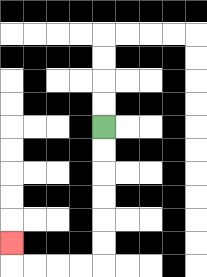{'start': '[4, 5]', 'end': '[0, 10]', 'path_directions': 'D,D,D,D,D,D,L,L,L,L,U', 'path_coordinates': '[[4, 5], [4, 6], [4, 7], [4, 8], [4, 9], [4, 10], [4, 11], [3, 11], [2, 11], [1, 11], [0, 11], [0, 10]]'}